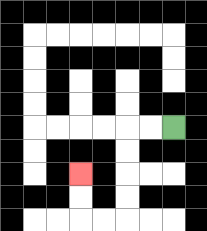{'start': '[7, 5]', 'end': '[3, 7]', 'path_directions': 'L,L,D,D,D,D,L,L,U,U', 'path_coordinates': '[[7, 5], [6, 5], [5, 5], [5, 6], [5, 7], [5, 8], [5, 9], [4, 9], [3, 9], [3, 8], [3, 7]]'}